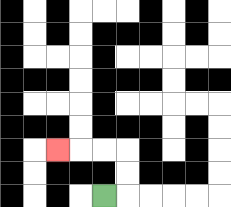{'start': '[4, 8]', 'end': '[2, 6]', 'path_directions': 'R,U,U,L,L,L', 'path_coordinates': '[[4, 8], [5, 8], [5, 7], [5, 6], [4, 6], [3, 6], [2, 6]]'}